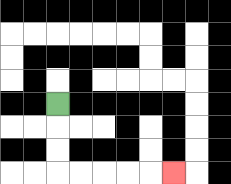{'start': '[2, 4]', 'end': '[7, 7]', 'path_directions': 'D,D,D,R,R,R,R,R', 'path_coordinates': '[[2, 4], [2, 5], [2, 6], [2, 7], [3, 7], [4, 7], [5, 7], [6, 7], [7, 7]]'}